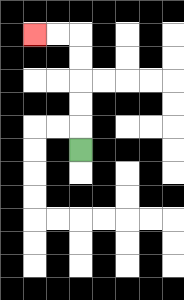{'start': '[3, 6]', 'end': '[1, 1]', 'path_directions': 'U,U,U,U,U,L,L', 'path_coordinates': '[[3, 6], [3, 5], [3, 4], [3, 3], [3, 2], [3, 1], [2, 1], [1, 1]]'}